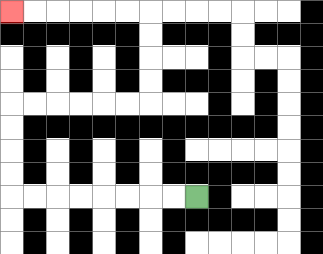{'start': '[8, 8]', 'end': '[0, 0]', 'path_directions': 'L,L,L,L,L,L,L,L,U,U,U,U,R,R,R,R,R,R,U,U,U,U,L,L,L,L,L,L', 'path_coordinates': '[[8, 8], [7, 8], [6, 8], [5, 8], [4, 8], [3, 8], [2, 8], [1, 8], [0, 8], [0, 7], [0, 6], [0, 5], [0, 4], [1, 4], [2, 4], [3, 4], [4, 4], [5, 4], [6, 4], [6, 3], [6, 2], [6, 1], [6, 0], [5, 0], [4, 0], [3, 0], [2, 0], [1, 0], [0, 0]]'}